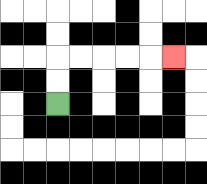{'start': '[2, 4]', 'end': '[7, 2]', 'path_directions': 'U,U,R,R,R,R,R', 'path_coordinates': '[[2, 4], [2, 3], [2, 2], [3, 2], [4, 2], [5, 2], [6, 2], [7, 2]]'}